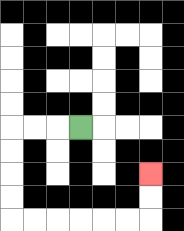{'start': '[3, 5]', 'end': '[6, 7]', 'path_directions': 'L,L,L,D,D,D,D,R,R,R,R,R,R,U,U', 'path_coordinates': '[[3, 5], [2, 5], [1, 5], [0, 5], [0, 6], [0, 7], [0, 8], [0, 9], [1, 9], [2, 9], [3, 9], [4, 9], [5, 9], [6, 9], [6, 8], [6, 7]]'}